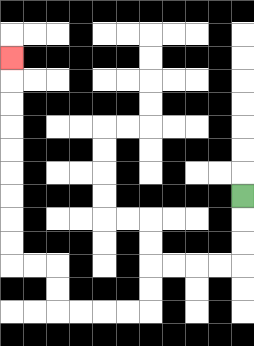{'start': '[10, 8]', 'end': '[0, 2]', 'path_directions': 'D,D,D,L,L,L,L,D,D,L,L,L,L,U,U,L,L,U,U,U,U,U,U,U,U,U', 'path_coordinates': '[[10, 8], [10, 9], [10, 10], [10, 11], [9, 11], [8, 11], [7, 11], [6, 11], [6, 12], [6, 13], [5, 13], [4, 13], [3, 13], [2, 13], [2, 12], [2, 11], [1, 11], [0, 11], [0, 10], [0, 9], [0, 8], [0, 7], [0, 6], [0, 5], [0, 4], [0, 3], [0, 2]]'}